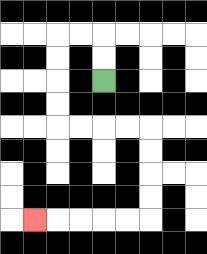{'start': '[4, 3]', 'end': '[1, 9]', 'path_directions': 'U,U,L,L,D,D,D,D,R,R,R,R,D,D,D,D,L,L,L,L,L', 'path_coordinates': '[[4, 3], [4, 2], [4, 1], [3, 1], [2, 1], [2, 2], [2, 3], [2, 4], [2, 5], [3, 5], [4, 5], [5, 5], [6, 5], [6, 6], [6, 7], [6, 8], [6, 9], [5, 9], [4, 9], [3, 9], [2, 9], [1, 9]]'}